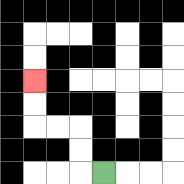{'start': '[4, 7]', 'end': '[1, 3]', 'path_directions': 'L,U,U,L,L,U,U', 'path_coordinates': '[[4, 7], [3, 7], [3, 6], [3, 5], [2, 5], [1, 5], [1, 4], [1, 3]]'}